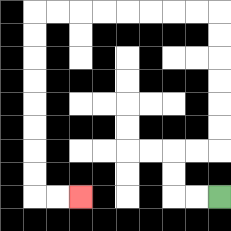{'start': '[9, 8]', 'end': '[3, 8]', 'path_directions': 'L,L,U,U,R,R,U,U,U,U,U,U,L,L,L,L,L,L,L,L,D,D,D,D,D,D,D,D,R,R', 'path_coordinates': '[[9, 8], [8, 8], [7, 8], [7, 7], [7, 6], [8, 6], [9, 6], [9, 5], [9, 4], [9, 3], [9, 2], [9, 1], [9, 0], [8, 0], [7, 0], [6, 0], [5, 0], [4, 0], [3, 0], [2, 0], [1, 0], [1, 1], [1, 2], [1, 3], [1, 4], [1, 5], [1, 6], [1, 7], [1, 8], [2, 8], [3, 8]]'}